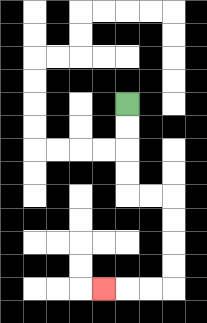{'start': '[5, 4]', 'end': '[4, 12]', 'path_directions': 'D,D,D,D,R,R,D,D,D,D,L,L,L', 'path_coordinates': '[[5, 4], [5, 5], [5, 6], [5, 7], [5, 8], [6, 8], [7, 8], [7, 9], [7, 10], [7, 11], [7, 12], [6, 12], [5, 12], [4, 12]]'}